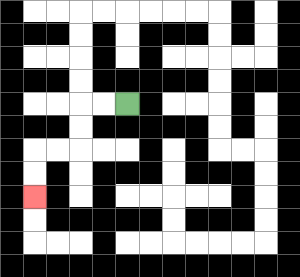{'start': '[5, 4]', 'end': '[1, 8]', 'path_directions': 'L,L,D,D,L,L,D,D', 'path_coordinates': '[[5, 4], [4, 4], [3, 4], [3, 5], [3, 6], [2, 6], [1, 6], [1, 7], [1, 8]]'}